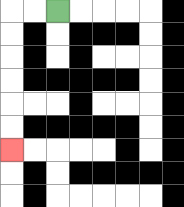{'start': '[2, 0]', 'end': '[0, 6]', 'path_directions': 'L,L,D,D,D,D,D,D', 'path_coordinates': '[[2, 0], [1, 0], [0, 0], [0, 1], [0, 2], [0, 3], [0, 4], [0, 5], [0, 6]]'}